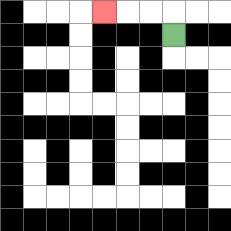{'start': '[7, 1]', 'end': '[4, 0]', 'path_directions': 'U,L,L,L', 'path_coordinates': '[[7, 1], [7, 0], [6, 0], [5, 0], [4, 0]]'}